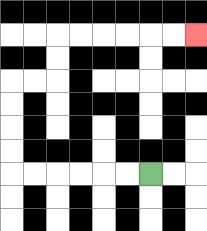{'start': '[6, 7]', 'end': '[8, 1]', 'path_directions': 'L,L,L,L,L,L,U,U,U,U,R,R,U,U,R,R,R,R,R,R', 'path_coordinates': '[[6, 7], [5, 7], [4, 7], [3, 7], [2, 7], [1, 7], [0, 7], [0, 6], [0, 5], [0, 4], [0, 3], [1, 3], [2, 3], [2, 2], [2, 1], [3, 1], [4, 1], [5, 1], [6, 1], [7, 1], [8, 1]]'}